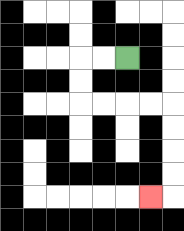{'start': '[5, 2]', 'end': '[6, 8]', 'path_directions': 'L,L,D,D,R,R,R,R,D,D,D,D,L', 'path_coordinates': '[[5, 2], [4, 2], [3, 2], [3, 3], [3, 4], [4, 4], [5, 4], [6, 4], [7, 4], [7, 5], [7, 6], [7, 7], [7, 8], [6, 8]]'}